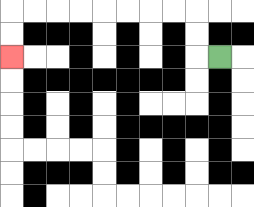{'start': '[9, 2]', 'end': '[0, 2]', 'path_directions': 'L,U,U,L,L,L,L,L,L,L,L,D,D', 'path_coordinates': '[[9, 2], [8, 2], [8, 1], [8, 0], [7, 0], [6, 0], [5, 0], [4, 0], [3, 0], [2, 0], [1, 0], [0, 0], [0, 1], [0, 2]]'}